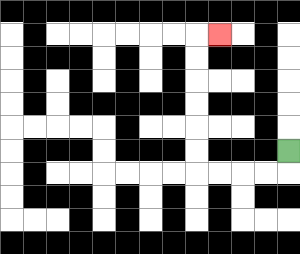{'start': '[12, 6]', 'end': '[9, 1]', 'path_directions': 'D,L,L,L,L,U,U,U,U,U,U,R', 'path_coordinates': '[[12, 6], [12, 7], [11, 7], [10, 7], [9, 7], [8, 7], [8, 6], [8, 5], [8, 4], [8, 3], [8, 2], [8, 1], [9, 1]]'}